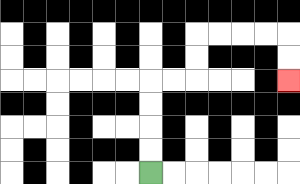{'start': '[6, 7]', 'end': '[12, 3]', 'path_directions': 'U,U,U,U,R,R,U,U,R,R,R,R,D,D', 'path_coordinates': '[[6, 7], [6, 6], [6, 5], [6, 4], [6, 3], [7, 3], [8, 3], [8, 2], [8, 1], [9, 1], [10, 1], [11, 1], [12, 1], [12, 2], [12, 3]]'}